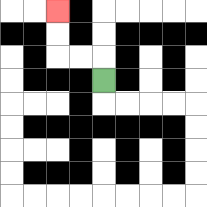{'start': '[4, 3]', 'end': '[2, 0]', 'path_directions': 'U,L,L,U,U', 'path_coordinates': '[[4, 3], [4, 2], [3, 2], [2, 2], [2, 1], [2, 0]]'}